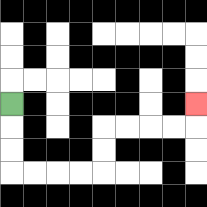{'start': '[0, 4]', 'end': '[8, 4]', 'path_directions': 'D,D,D,R,R,R,R,U,U,R,R,R,R,U', 'path_coordinates': '[[0, 4], [0, 5], [0, 6], [0, 7], [1, 7], [2, 7], [3, 7], [4, 7], [4, 6], [4, 5], [5, 5], [6, 5], [7, 5], [8, 5], [8, 4]]'}